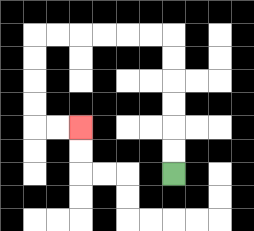{'start': '[7, 7]', 'end': '[3, 5]', 'path_directions': 'U,U,U,U,U,U,L,L,L,L,L,L,D,D,D,D,R,R', 'path_coordinates': '[[7, 7], [7, 6], [7, 5], [7, 4], [7, 3], [7, 2], [7, 1], [6, 1], [5, 1], [4, 1], [3, 1], [2, 1], [1, 1], [1, 2], [1, 3], [1, 4], [1, 5], [2, 5], [3, 5]]'}